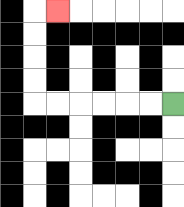{'start': '[7, 4]', 'end': '[2, 0]', 'path_directions': 'L,L,L,L,L,L,U,U,U,U,R', 'path_coordinates': '[[7, 4], [6, 4], [5, 4], [4, 4], [3, 4], [2, 4], [1, 4], [1, 3], [1, 2], [1, 1], [1, 0], [2, 0]]'}